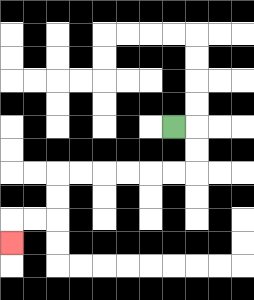{'start': '[7, 5]', 'end': '[0, 10]', 'path_directions': 'R,D,D,L,L,L,L,L,L,D,D,L,L,D', 'path_coordinates': '[[7, 5], [8, 5], [8, 6], [8, 7], [7, 7], [6, 7], [5, 7], [4, 7], [3, 7], [2, 7], [2, 8], [2, 9], [1, 9], [0, 9], [0, 10]]'}